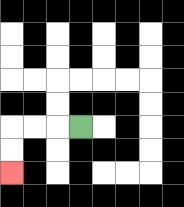{'start': '[3, 5]', 'end': '[0, 7]', 'path_directions': 'L,L,L,D,D', 'path_coordinates': '[[3, 5], [2, 5], [1, 5], [0, 5], [0, 6], [0, 7]]'}